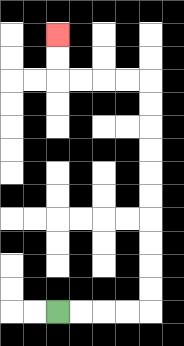{'start': '[2, 13]', 'end': '[2, 1]', 'path_directions': 'R,R,R,R,U,U,U,U,U,U,U,U,U,U,L,L,L,L,U,U', 'path_coordinates': '[[2, 13], [3, 13], [4, 13], [5, 13], [6, 13], [6, 12], [6, 11], [6, 10], [6, 9], [6, 8], [6, 7], [6, 6], [6, 5], [6, 4], [6, 3], [5, 3], [4, 3], [3, 3], [2, 3], [2, 2], [2, 1]]'}